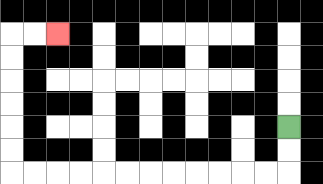{'start': '[12, 5]', 'end': '[2, 1]', 'path_directions': 'D,D,L,L,L,L,L,L,L,L,L,L,L,L,U,U,U,U,U,U,R,R', 'path_coordinates': '[[12, 5], [12, 6], [12, 7], [11, 7], [10, 7], [9, 7], [8, 7], [7, 7], [6, 7], [5, 7], [4, 7], [3, 7], [2, 7], [1, 7], [0, 7], [0, 6], [0, 5], [0, 4], [0, 3], [0, 2], [0, 1], [1, 1], [2, 1]]'}